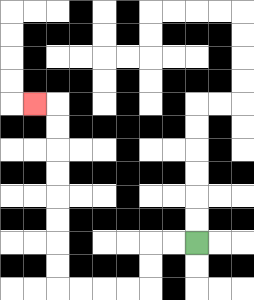{'start': '[8, 10]', 'end': '[1, 4]', 'path_directions': 'L,L,D,D,L,L,L,L,U,U,U,U,U,U,U,U,L', 'path_coordinates': '[[8, 10], [7, 10], [6, 10], [6, 11], [6, 12], [5, 12], [4, 12], [3, 12], [2, 12], [2, 11], [2, 10], [2, 9], [2, 8], [2, 7], [2, 6], [2, 5], [2, 4], [1, 4]]'}